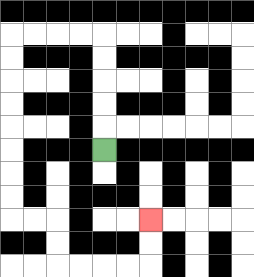{'start': '[4, 6]', 'end': '[6, 9]', 'path_directions': 'U,U,U,U,U,L,L,L,L,D,D,D,D,D,D,D,D,R,R,D,D,R,R,R,R,U,U', 'path_coordinates': '[[4, 6], [4, 5], [4, 4], [4, 3], [4, 2], [4, 1], [3, 1], [2, 1], [1, 1], [0, 1], [0, 2], [0, 3], [0, 4], [0, 5], [0, 6], [0, 7], [0, 8], [0, 9], [1, 9], [2, 9], [2, 10], [2, 11], [3, 11], [4, 11], [5, 11], [6, 11], [6, 10], [6, 9]]'}